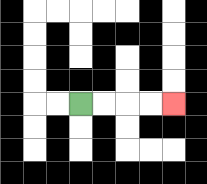{'start': '[3, 4]', 'end': '[7, 4]', 'path_directions': 'R,R,R,R', 'path_coordinates': '[[3, 4], [4, 4], [5, 4], [6, 4], [7, 4]]'}